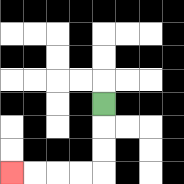{'start': '[4, 4]', 'end': '[0, 7]', 'path_directions': 'D,D,D,L,L,L,L', 'path_coordinates': '[[4, 4], [4, 5], [4, 6], [4, 7], [3, 7], [2, 7], [1, 7], [0, 7]]'}